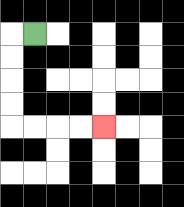{'start': '[1, 1]', 'end': '[4, 5]', 'path_directions': 'L,D,D,D,D,R,R,R,R', 'path_coordinates': '[[1, 1], [0, 1], [0, 2], [0, 3], [0, 4], [0, 5], [1, 5], [2, 5], [3, 5], [4, 5]]'}